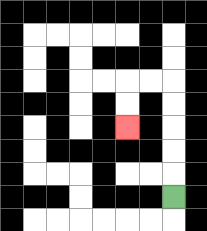{'start': '[7, 8]', 'end': '[5, 5]', 'path_directions': 'U,U,U,U,U,L,L,D,D', 'path_coordinates': '[[7, 8], [7, 7], [7, 6], [7, 5], [7, 4], [7, 3], [6, 3], [5, 3], [5, 4], [5, 5]]'}